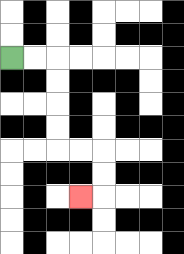{'start': '[0, 2]', 'end': '[3, 8]', 'path_directions': 'R,R,D,D,D,D,R,R,D,D,L', 'path_coordinates': '[[0, 2], [1, 2], [2, 2], [2, 3], [2, 4], [2, 5], [2, 6], [3, 6], [4, 6], [4, 7], [4, 8], [3, 8]]'}